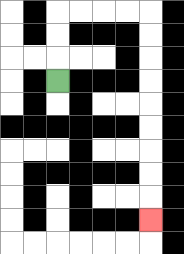{'start': '[2, 3]', 'end': '[6, 9]', 'path_directions': 'U,U,U,R,R,R,R,D,D,D,D,D,D,D,D,D', 'path_coordinates': '[[2, 3], [2, 2], [2, 1], [2, 0], [3, 0], [4, 0], [5, 0], [6, 0], [6, 1], [6, 2], [6, 3], [6, 4], [6, 5], [6, 6], [6, 7], [6, 8], [6, 9]]'}